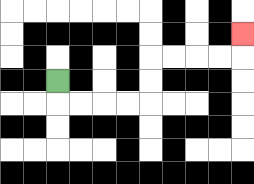{'start': '[2, 3]', 'end': '[10, 1]', 'path_directions': 'D,R,R,R,R,U,U,R,R,R,R,U', 'path_coordinates': '[[2, 3], [2, 4], [3, 4], [4, 4], [5, 4], [6, 4], [6, 3], [6, 2], [7, 2], [8, 2], [9, 2], [10, 2], [10, 1]]'}